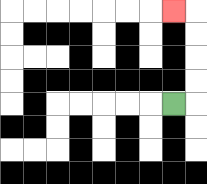{'start': '[7, 4]', 'end': '[7, 0]', 'path_directions': 'R,U,U,U,U,L', 'path_coordinates': '[[7, 4], [8, 4], [8, 3], [8, 2], [8, 1], [8, 0], [7, 0]]'}